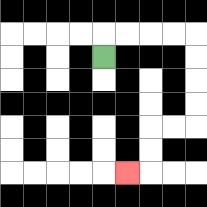{'start': '[4, 2]', 'end': '[5, 7]', 'path_directions': 'U,R,R,R,R,D,D,D,D,L,L,D,D,L', 'path_coordinates': '[[4, 2], [4, 1], [5, 1], [6, 1], [7, 1], [8, 1], [8, 2], [8, 3], [8, 4], [8, 5], [7, 5], [6, 5], [6, 6], [6, 7], [5, 7]]'}